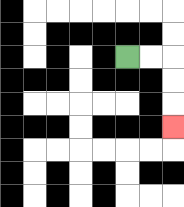{'start': '[5, 2]', 'end': '[7, 5]', 'path_directions': 'R,R,D,D,D', 'path_coordinates': '[[5, 2], [6, 2], [7, 2], [7, 3], [7, 4], [7, 5]]'}